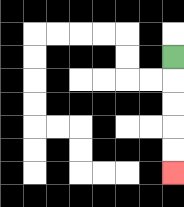{'start': '[7, 2]', 'end': '[7, 7]', 'path_directions': 'D,D,D,D,D', 'path_coordinates': '[[7, 2], [7, 3], [7, 4], [7, 5], [7, 6], [7, 7]]'}